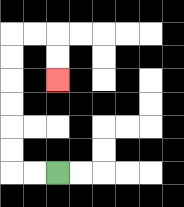{'start': '[2, 7]', 'end': '[2, 3]', 'path_directions': 'L,L,U,U,U,U,U,U,R,R,D,D', 'path_coordinates': '[[2, 7], [1, 7], [0, 7], [0, 6], [0, 5], [0, 4], [0, 3], [0, 2], [0, 1], [1, 1], [2, 1], [2, 2], [2, 3]]'}